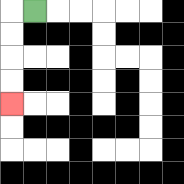{'start': '[1, 0]', 'end': '[0, 4]', 'path_directions': 'L,D,D,D,D', 'path_coordinates': '[[1, 0], [0, 0], [0, 1], [0, 2], [0, 3], [0, 4]]'}